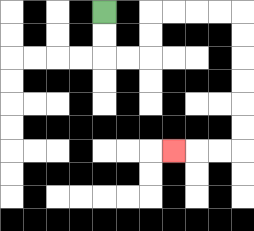{'start': '[4, 0]', 'end': '[7, 6]', 'path_directions': 'D,D,R,R,U,U,R,R,R,R,D,D,D,D,D,D,L,L,L', 'path_coordinates': '[[4, 0], [4, 1], [4, 2], [5, 2], [6, 2], [6, 1], [6, 0], [7, 0], [8, 0], [9, 0], [10, 0], [10, 1], [10, 2], [10, 3], [10, 4], [10, 5], [10, 6], [9, 6], [8, 6], [7, 6]]'}